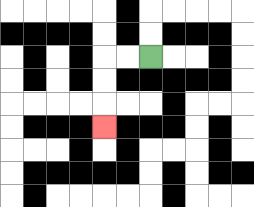{'start': '[6, 2]', 'end': '[4, 5]', 'path_directions': 'L,L,D,D,D', 'path_coordinates': '[[6, 2], [5, 2], [4, 2], [4, 3], [4, 4], [4, 5]]'}